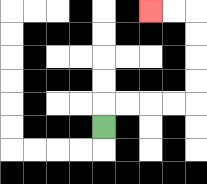{'start': '[4, 5]', 'end': '[6, 0]', 'path_directions': 'U,R,R,R,R,U,U,U,U,L,L', 'path_coordinates': '[[4, 5], [4, 4], [5, 4], [6, 4], [7, 4], [8, 4], [8, 3], [8, 2], [8, 1], [8, 0], [7, 0], [6, 0]]'}